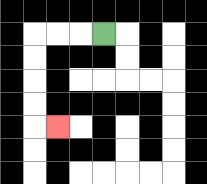{'start': '[4, 1]', 'end': '[2, 5]', 'path_directions': 'L,L,L,D,D,D,D,R', 'path_coordinates': '[[4, 1], [3, 1], [2, 1], [1, 1], [1, 2], [1, 3], [1, 4], [1, 5], [2, 5]]'}